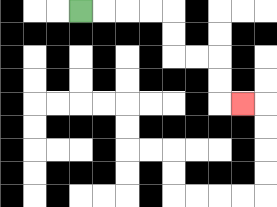{'start': '[3, 0]', 'end': '[10, 4]', 'path_directions': 'R,R,R,R,D,D,R,R,D,D,R', 'path_coordinates': '[[3, 0], [4, 0], [5, 0], [6, 0], [7, 0], [7, 1], [7, 2], [8, 2], [9, 2], [9, 3], [9, 4], [10, 4]]'}